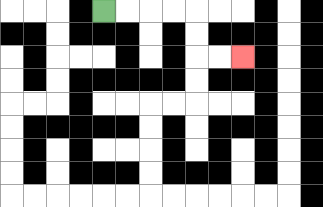{'start': '[4, 0]', 'end': '[10, 2]', 'path_directions': 'R,R,R,R,D,D,R,R', 'path_coordinates': '[[4, 0], [5, 0], [6, 0], [7, 0], [8, 0], [8, 1], [8, 2], [9, 2], [10, 2]]'}